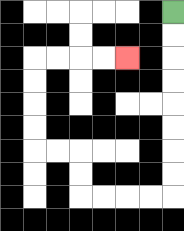{'start': '[7, 0]', 'end': '[5, 2]', 'path_directions': 'D,D,D,D,D,D,D,D,L,L,L,L,U,U,L,L,U,U,U,U,R,R,R,R', 'path_coordinates': '[[7, 0], [7, 1], [7, 2], [7, 3], [7, 4], [7, 5], [7, 6], [7, 7], [7, 8], [6, 8], [5, 8], [4, 8], [3, 8], [3, 7], [3, 6], [2, 6], [1, 6], [1, 5], [1, 4], [1, 3], [1, 2], [2, 2], [3, 2], [4, 2], [5, 2]]'}